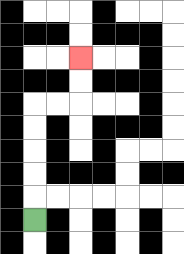{'start': '[1, 9]', 'end': '[3, 2]', 'path_directions': 'U,U,U,U,U,R,R,U,U', 'path_coordinates': '[[1, 9], [1, 8], [1, 7], [1, 6], [1, 5], [1, 4], [2, 4], [3, 4], [3, 3], [3, 2]]'}